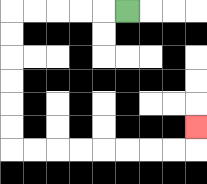{'start': '[5, 0]', 'end': '[8, 5]', 'path_directions': 'L,L,L,L,L,D,D,D,D,D,D,R,R,R,R,R,R,R,R,U', 'path_coordinates': '[[5, 0], [4, 0], [3, 0], [2, 0], [1, 0], [0, 0], [0, 1], [0, 2], [0, 3], [0, 4], [0, 5], [0, 6], [1, 6], [2, 6], [3, 6], [4, 6], [5, 6], [6, 6], [7, 6], [8, 6], [8, 5]]'}